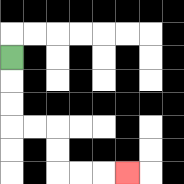{'start': '[0, 2]', 'end': '[5, 7]', 'path_directions': 'D,D,D,R,R,D,D,R,R,R', 'path_coordinates': '[[0, 2], [0, 3], [0, 4], [0, 5], [1, 5], [2, 5], [2, 6], [2, 7], [3, 7], [4, 7], [5, 7]]'}